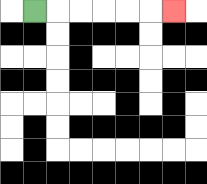{'start': '[1, 0]', 'end': '[7, 0]', 'path_directions': 'R,R,R,R,R,R', 'path_coordinates': '[[1, 0], [2, 0], [3, 0], [4, 0], [5, 0], [6, 0], [7, 0]]'}